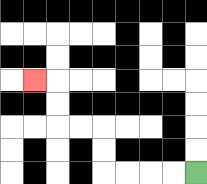{'start': '[8, 7]', 'end': '[1, 3]', 'path_directions': 'L,L,L,L,U,U,L,L,U,U,L', 'path_coordinates': '[[8, 7], [7, 7], [6, 7], [5, 7], [4, 7], [4, 6], [4, 5], [3, 5], [2, 5], [2, 4], [2, 3], [1, 3]]'}